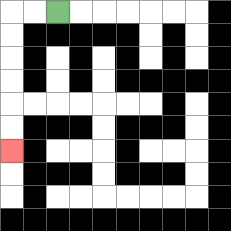{'start': '[2, 0]', 'end': '[0, 6]', 'path_directions': 'L,L,D,D,D,D,D,D', 'path_coordinates': '[[2, 0], [1, 0], [0, 0], [0, 1], [0, 2], [0, 3], [0, 4], [0, 5], [0, 6]]'}